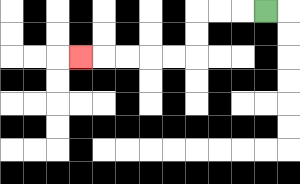{'start': '[11, 0]', 'end': '[3, 2]', 'path_directions': 'L,L,L,D,D,L,L,L,L,L', 'path_coordinates': '[[11, 0], [10, 0], [9, 0], [8, 0], [8, 1], [8, 2], [7, 2], [6, 2], [5, 2], [4, 2], [3, 2]]'}